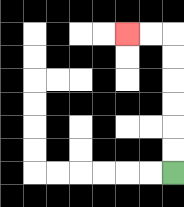{'start': '[7, 7]', 'end': '[5, 1]', 'path_directions': 'U,U,U,U,U,U,L,L', 'path_coordinates': '[[7, 7], [7, 6], [7, 5], [7, 4], [7, 3], [7, 2], [7, 1], [6, 1], [5, 1]]'}